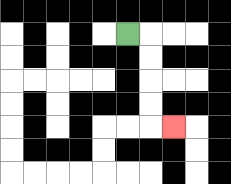{'start': '[5, 1]', 'end': '[7, 5]', 'path_directions': 'R,D,D,D,D,R', 'path_coordinates': '[[5, 1], [6, 1], [6, 2], [6, 3], [6, 4], [6, 5], [7, 5]]'}